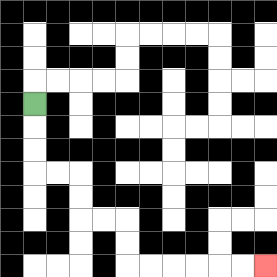{'start': '[1, 4]', 'end': '[11, 11]', 'path_directions': 'D,D,D,R,R,D,D,R,R,D,D,R,R,R,R,R,R', 'path_coordinates': '[[1, 4], [1, 5], [1, 6], [1, 7], [2, 7], [3, 7], [3, 8], [3, 9], [4, 9], [5, 9], [5, 10], [5, 11], [6, 11], [7, 11], [8, 11], [9, 11], [10, 11], [11, 11]]'}